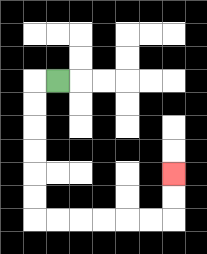{'start': '[2, 3]', 'end': '[7, 7]', 'path_directions': 'L,D,D,D,D,D,D,R,R,R,R,R,R,U,U', 'path_coordinates': '[[2, 3], [1, 3], [1, 4], [1, 5], [1, 6], [1, 7], [1, 8], [1, 9], [2, 9], [3, 9], [4, 9], [5, 9], [6, 9], [7, 9], [7, 8], [7, 7]]'}